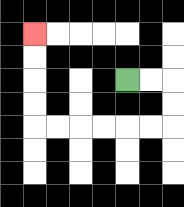{'start': '[5, 3]', 'end': '[1, 1]', 'path_directions': 'R,R,D,D,L,L,L,L,L,L,U,U,U,U', 'path_coordinates': '[[5, 3], [6, 3], [7, 3], [7, 4], [7, 5], [6, 5], [5, 5], [4, 5], [3, 5], [2, 5], [1, 5], [1, 4], [1, 3], [1, 2], [1, 1]]'}